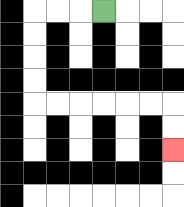{'start': '[4, 0]', 'end': '[7, 6]', 'path_directions': 'L,L,L,D,D,D,D,R,R,R,R,R,R,D,D', 'path_coordinates': '[[4, 0], [3, 0], [2, 0], [1, 0], [1, 1], [1, 2], [1, 3], [1, 4], [2, 4], [3, 4], [4, 4], [5, 4], [6, 4], [7, 4], [7, 5], [7, 6]]'}